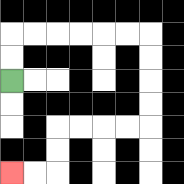{'start': '[0, 3]', 'end': '[0, 7]', 'path_directions': 'U,U,R,R,R,R,R,R,D,D,D,D,L,L,L,L,D,D,L,L', 'path_coordinates': '[[0, 3], [0, 2], [0, 1], [1, 1], [2, 1], [3, 1], [4, 1], [5, 1], [6, 1], [6, 2], [6, 3], [6, 4], [6, 5], [5, 5], [4, 5], [3, 5], [2, 5], [2, 6], [2, 7], [1, 7], [0, 7]]'}